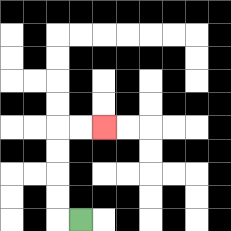{'start': '[3, 9]', 'end': '[4, 5]', 'path_directions': 'L,U,U,U,U,R,R', 'path_coordinates': '[[3, 9], [2, 9], [2, 8], [2, 7], [2, 6], [2, 5], [3, 5], [4, 5]]'}